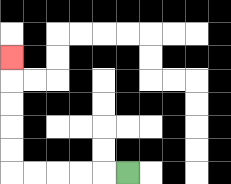{'start': '[5, 7]', 'end': '[0, 2]', 'path_directions': 'L,L,L,L,L,U,U,U,U,U', 'path_coordinates': '[[5, 7], [4, 7], [3, 7], [2, 7], [1, 7], [0, 7], [0, 6], [0, 5], [0, 4], [0, 3], [0, 2]]'}